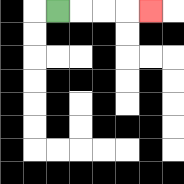{'start': '[2, 0]', 'end': '[6, 0]', 'path_directions': 'R,R,R,R', 'path_coordinates': '[[2, 0], [3, 0], [4, 0], [5, 0], [6, 0]]'}